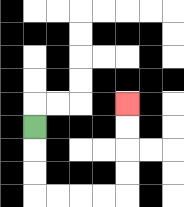{'start': '[1, 5]', 'end': '[5, 4]', 'path_directions': 'D,D,D,R,R,R,R,U,U,U,U', 'path_coordinates': '[[1, 5], [1, 6], [1, 7], [1, 8], [2, 8], [3, 8], [4, 8], [5, 8], [5, 7], [5, 6], [5, 5], [5, 4]]'}